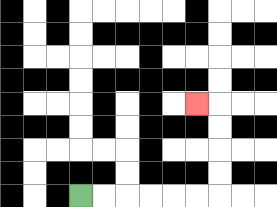{'start': '[3, 8]', 'end': '[8, 4]', 'path_directions': 'R,R,R,R,R,R,U,U,U,U,L', 'path_coordinates': '[[3, 8], [4, 8], [5, 8], [6, 8], [7, 8], [8, 8], [9, 8], [9, 7], [9, 6], [9, 5], [9, 4], [8, 4]]'}